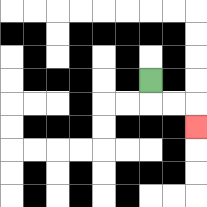{'start': '[6, 3]', 'end': '[8, 5]', 'path_directions': 'D,R,R,D', 'path_coordinates': '[[6, 3], [6, 4], [7, 4], [8, 4], [8, 5]]'}